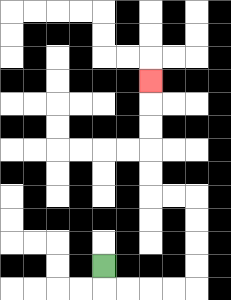{'start': '[4, 11]', 'end': '[6, 3]', 'path_directions': 'D,R,R,R,R,U,U,U,U,L,L,U,U,U,U,U', 'path_coordinates': '[[4, 11], [4, 12], [5, 12], [6, 12], [7, 12], [8, 12], [8, 11], [8, 10], [8, 9], [8, 8], [7, 8], [6, 8], [6, 7], [6, 6], [6, 5], [6, 4], [6, 3]]'}